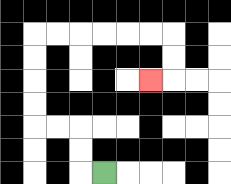{'start': '[4, 7]', 'end': '[6, 3]', 'path_directions': 'L,U,U,L,L,U,U,U,U,R,R,R,R,R,R,D,D,L', 'path_coordinates': '[[4, 7], [3, 7], [3, 6], [3, 5], [2, 5], [1, 5], [1, 4], [1, 3], [1, 2], [1, 1], [2, 1], [3, 1], [4, 1], [5, 1], [6, 1], [7, 1], [7, 2], [7, 3], [6, 3]]'}